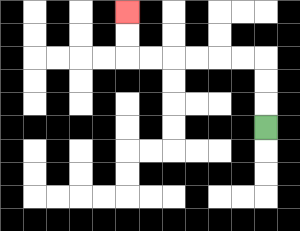{'start': '[11, 5]', 'end': '[5, 0]', 'path_directions': 'U,U,U,L,L,L,L,L,L,U,U', 'path_coordinates': '[[11, 5], [11, 4], [11, 3], [11, 2], [10, 2], [9, 2], [8, 2], [7, 2], [6, 2], [5, 2], [5, 1], [5, 0]]'}